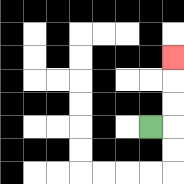{'start': '[6, 5]', 'end': '[7, 2]', 'path_directions': 'R,U,U,U', 'path_coordinates': '[[6, 5], [7, 5], [7, 4], [7, 3], [7, 2]]'}